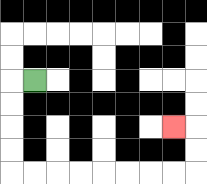{'start': '[1, 3]', 'end': '[7, 5]', 'path_directions': 'L,D,D,D,D,R,R,R,R,R,R,R,R,U,U,L', 'path_coordinates': '[[1, 3], [0, 3], [0, 4], [0, 5], [0, 6], [0, 7], [1, 7], [2, 7], [3, 7], [4, 7], [5, 7], [6, 7], [7, 7], [8, 7], [8, 6], [8, 5], [7, 5]]'}